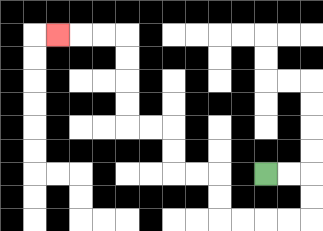{'start': '[11, 7]', 'end': '[2, 1]', 'path_directions': 'R,R,D,D,L,L,L,L,U,U,L,L,U,U,L,L,U,U,U,U,L,L,L', 'path_coordinates': '[[11, 7], [12, 7], [13, 7], [13, 8], [13, 9], [12, 9], [11, 9], [10, 9], [9, 9], [9, 8], [9, 7], [8, 7], [7, 7], [7, 6], [7, 5], [6, 5], [5, 5], [5, 4], [5, 3], [5, 2], [5, 1], [4, 1], [3, 1], [2, 1]]'}